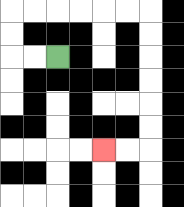{'start': '[2, 2]', 'end': '[4, 6]', 'path_directions': 'L,L,U,U,R,R,R,R,R,R,D,D,D,D,D,D,L,L', 'path_coordinates': '[[2, 2], [1, 2], [0, 2], [0, 1], [0, 0], [1, 0], [2, 0], [3, 0], [4, 0], [5, 0], [6, 0], [6, 1], [6, 2], [6, 3], [6, 4], [6, 5], [6, 6], [5, 6], [4, 6]]'}